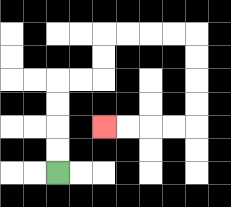{'start': '[2, 7]', 'end': '[4, 5]', 'path_directions': 'U,U,U,U,R,R,U,U,R,R,R,R,D,D,D,D,L,L,L,L', 'path_coordinates': '[[2, 7], [2, 6], [2, 5], [2, 4], [2, 3], [3, 3], [4, 3], [4, 2], [4, 1], [5, 1], [6, 1], [7, 1], [8, 1], [8, 2], [8, 3], [8, 4], [8, 5], [7, 5], [6, 5], [5, 5], [4, 5]]'}